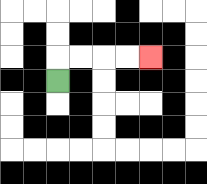{'start': '[2, 3]', 'end': '[6, 2]', 'path_directions': 'U,R,R,R,R', 'path_coordinates': '[[2, 3], [2, 2], [3, 2], [4, 2], [5, 2], [6, 2]]'}